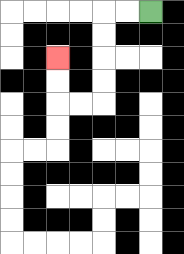{'start': '[6, 0]', 'end': '[2, 2]', 'path_directions': 'L,L,D,D,D,D,L,L,U,U', 'path_coordinates': '[[6, 0], [5, 0], [4, 0], [4, 1], [4, 2], [4, 3], [4, 4], [3, 4], [2, 4], [2, 3], [2, 2]]'}